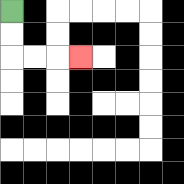{'start': '[0, 0]', 'end': '[3, 2]', 'path_directions': 'D,D,R,R,R', 'path_coordinates': '[[0, 0], [0, 1], [0, 2], [1, 2], [2, 2], [3, 2]]'}